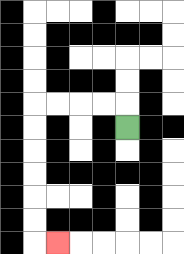{'start': '[5, 5]', 'end': '[2, 10]', 'path_directions': 'U,L,L,L,L,D,D,D,D,D,D,R', 'path_coordinates': '[[5, 5], [5, 4], [4, 4], [3, 4], [2, 4], [1, 4], [1, 5], [1, 6], [1, 7], [1, 8], [1, 9], [1, 10], [2, 10]]'}